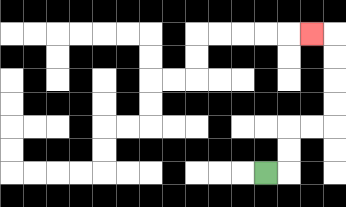{'start': '[11, 7]', 'end': '[13, 1]', 'path_directions': 'R,U,U,R,R,U,U,U,U,L', 'path_coordinates': '[[11, 7], [12, 7], [12, 6], [12, 5], [13, 5], [14, 5], [14, 4], [14, 3], [14, 2], [14, 1], [13, 1]]'}